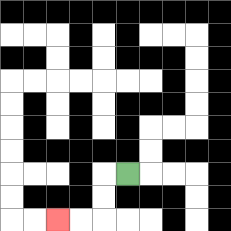{'start': '[5, 7]', 'end': '[2, 9]', 'path_directions': 'L,D,D,L,L', 'path_coordinates': '[[5, 7], [4, 7], [4, 8], [4, 9], [3, 9], [2, 9]]'}